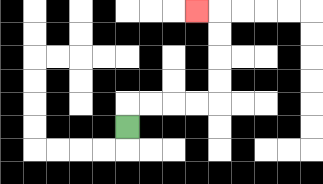{'start': '[5, 5]', 'end': '[8, 0]', 'path_directions': 'U,R,R,R,R,U,U,U,U,L', 'path_coordinates': '[[5, 5], [5, 4], [6, 4], [7, 4], [8, 4], [9, 4], [9, 3], [9, 2], [9, 1], [9, 0], [8, 0]]'}